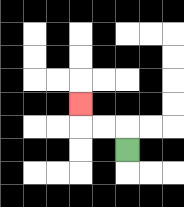{'start': '[5, 6]', 'end': '[3, 4]', 'path_directions': 'U,L,L,U', 'path_coordinates': '[[5, 6], [5, 5], [4, 5], [3, 5], [3, 4]]'}